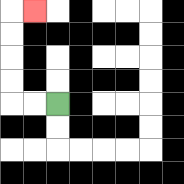{'start': '[2, 4]', 'end': '[1, 0]', 'path_directions': 'L,L,U,U,U,U,R', 'path_coordinates': '[[2, 4], [1, 4], [0, 4], [0, 3], [0, 2], [0, 1], [0, 0], [1, 0]]'}